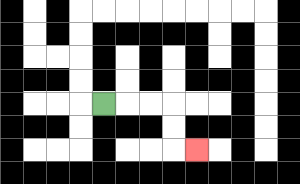{'start': '[4, 4]', 'end': '[8, 6]', 'path_directions': 'R,R,R,D,D,R', 'path_coordinates': '[[4, 4], [5, 4], [6, 4], [7, 4], [7, 5], [7, 6], [8, 6]]'}